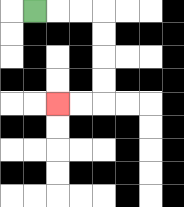{'start': '[1, 0]', 'end': '[2, 4]', 'path_directions': 'R,R,R,D,D,D,D,L,L', 'path_coordinates': '[[1, 0], [2, 0], [3, 0], [4, 0], [4, 1], [4, 2], [4, 3], [4, 4], [3, 4], [2, 4]]'}